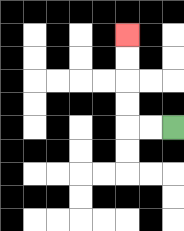{'start': '[7, 5]', 'end': '[5, 1]', 'path_directions': 'L,L,U,U,U,U', 'path_coordinates': '[[7, 5], [6, 5], [5, 5], [5, 4], [5, 3], [5, 2], [5, 1]]'}